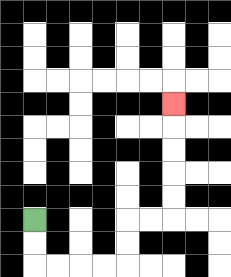{'start': '[1, 9]', 'end': '[7, 4]', 'path_directions': 'D,D,R,R,R,R,U,U,R,R,U,U,U,U,U', 'path_coordinates': '[[1, 9], [1, 10], [1, 11], [2, 11], [3, 11], [4, 11], [5, 11], [5, 10], [5, 9], [6, 9], [7, 9], [7, 8], [7, 7], [7, 6], [7, 5], [7, 4]]'}